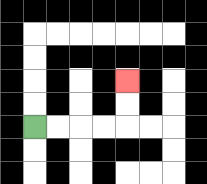{'start': '[1, 5]', 'end': '[5, 3]', 'path_directions': 'R,R,R,R,U,U', 'path_coordinates': '[[1, 5], [2, 5], [3, 5], [4, 5], [5, 5], [5, 4], [5, 3]]'}